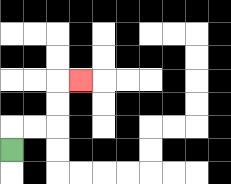{'start': '[0, 6]', 'end': '[3, 3]', 'path_directions': 'U,R,R,U,U,R', 'path_coordinates': '[[0, 6], [0, 5], [1, 5], [2, 5], [2, 4], [2, 3], [3, 3]]'}